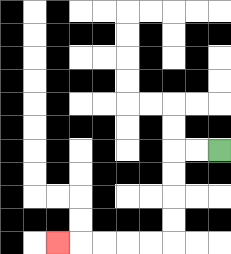{'start': '[9, 6]', 'end': '[2, 10]', 'path_directions': 'L,L,D,D,D,D,L,L,L,L,L', 'path_coordinates': '[[9, 6], [8, 6], [7, 6], [7, 7], [7, 8], [7, 9], [7, 10], [6, 10], [5, 10], [4, 10], [3, 10], [2, 10]]'}